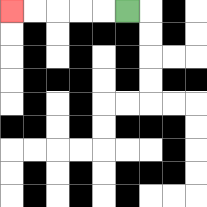{'start': '[5, 0]', 'end': '[0, 0]', 'path_directions': 'L,L,L,L,L', 'path_coordinates': '[[5, 0], [4, 0], [3, 0], [2, 0], [1, 0], [0, 0]]'}